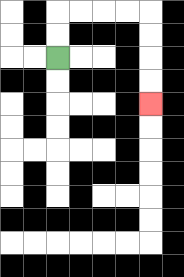{'start': '[2, 2]', 'end': '[6, 4]', 'path_directions': 'U,U,R,R,R,R,D,D,D,D', 'path_coordinates': '[[2, 2], [2, 1], [2, 0], [3, 0], [4, 0], [5, 0], [6, 0], [6, 1], [6, 2], [6, 3], [6, 4]]'}